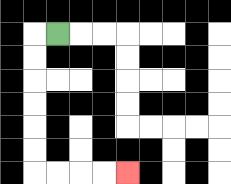{'start': '[2, 1]', 'end': '[5, 7]', 'path_directions': 'L,D,D,D,D,D,D,R,R,R,R', 'path_coordinates': '[[2, 1], [1, 1], [1, 2], [1, 3], [1, 4], [1, 5], [1, 6], [1, 7], [2, 7], [3, 7], [4, 7], [5, 7]]'}